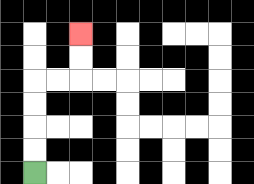{'start': '[1, 7]', 'end': '[3, 1]', 'path_directions': 'U,U,U,U,R,R,U,U', 'path_coordinates': '[[1, 7], [1, 6], [1, 5], [1, 4], [1, 3], [2, 3], [3, 3], [3, 2], [3, 1]]'}